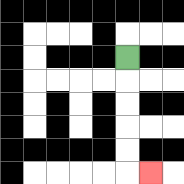{'start': '[5, 2]', 'end': '[6, 7]', 'path_directions': 'D,D,D,D,D,R', 'path_coordinates': '[[5, 2], [5, 3], [5, 4], [5, 5], [5, 6], [5, 7], [6, 7]]'}